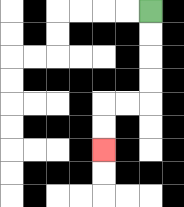{'start': '[6, 0]', 'end': '[4, 6]', 'path_directions': 'D,D,D,D,L,L,D,D', 'path_coordinates': '[[6, 0], [6, 1], [6, 2], [6, 3], [6, 4], [5, 4], [4, 4], [4, 5], [4, 6]]'}